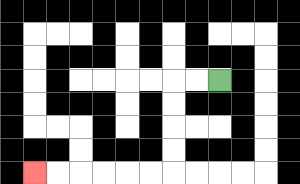{'start': '[9, 3]', 'end': '[1, 7]', 'path_directions': 'L,L,D,D,D,D,L,L,L,L,L,L', 'path_coordinates': '[[9, 3], [8, 3], [7, 3], [7, 4], [7, 5], [7, 6], [7, 7], [6, 7], [5, 7], [4, 7], [3, 7], [2, 7], [1, 7]]'}